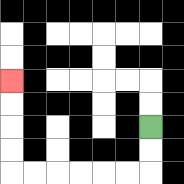{'start': '[6, 5]', 'end': '[0, 3]', 'path_directions': 'D,D,L,L,L,L,L,L,U,U,U,U', 'path_coordinates': '[[6, 5], [6, 6], [6, 7], [5, 7], [4, 7], [3, 7], [2, 7], [1, 7], [0, 7], [0, 6], [0, 5], [0, 4], [0, 3]]'}